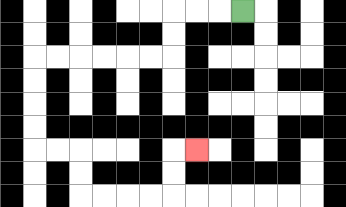{'start': '[10, 0]', 'end': '[8, 6]', 'path_directions': 'L,L,L,D,D,L,L,L,L,L,L,D,D,D,D,R,R,D,D,R,R,R,R,U,U,R', 'path_coordinates': '[[10, 0], [9, 0], [8, 0], [7, 0], [7, 1], [7, 2], [6, 2], [5, 2], [4, 2], [3, 2], [2, 2], [1, 2], [1, 3], [1, 4], [1, 5], [1, 6], [2, 6], [3, 6], [3, 7], [3, 8], [4, 8], [5, 8], [6, 8], [7, 8], [7, 7], [7, 6], [8, 6]]'}